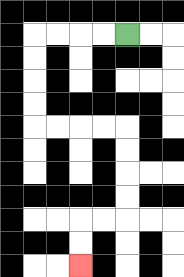{'start': '[5, 1]', 'end': '[3, 11]', 'path_directions': 'L,L,L,L,D,D,D,D,R,R,R,R,D,D,D,D,L,L,D,D', 'path_coordinates': '[[5, 1], [4, 1], [3, 1], [2, 1], [1, 1], [1, 2], [1, 3], [1, 4], [1, 5], [2, 5], [3, 5], [4, 5], [5, 5], [5, 6], [5, 7], [5, 8], [5, 9], [4, 9], [3, 9], [3, 10], [3, 11]]'}